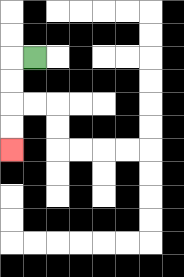{'start': '[1, 2]', 'end': '[0, 6]', 'path_directions': 'L,D,D,D,D', 'path_coordinates': '[[1, 2], [0, 2], [0, 3], [0, 4], [0, 5], [0, 6]]'}